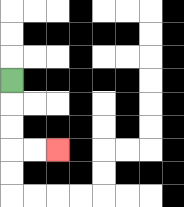{'start': '[0, 3]', 'end': '[2, 6]', 'path_directions': 'D,D,D,R,R', 'path_coordinates': '[[0, 3], [0, 4], [0, 5], [0, 6], [1, 6], [2, 6]]'}